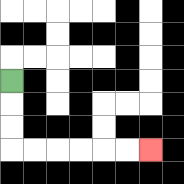{'start': '[0, 3]', 'end': '[6, 6]', 'path_directions': 'D,D,D,R,R,R,R,R,R', 'path_coordinates': '[[0, 3], [0, 4], [0, 5], [0, 6], [1, 6], [2, 6], [3, 6], [4, 6], [5, 6], [6, 6]]'}